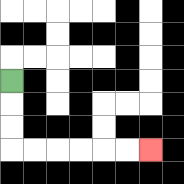{'start': '[0, 3]', 'end': '[6, 6]', 'path_directions': 'D,D,D,R,R,R,R,R,R', 'path_coordinates': '[[0, 3], [0, 4], [0, 5], [0, 6], [1, 6], [2, 6], [3, 6], [4, 6], [5, 6], [6, 6]]'}